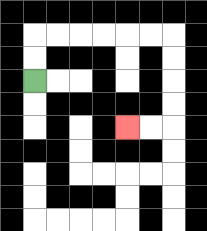{'start': '[1, 3]', 'end': '[5, 5]', 'path_directions': 'U,U,R,R,R,R,R,R,D,D,D,D,L,L', 'path_coordinates': '[[1, 3], [1, 2], [1, 1], [2, 1], [3, 1], [4, 1], [5, 1], [6, 1], [7, 1], [7, 2], [7, 3], [7, 4], [7, 5], [6, 5], [5, 5]]'}